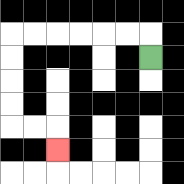{'start': '[6, 2]', 'end': '[2, 6]', 'path_directions': 'U,L,L,L,L,L,L,D,D,D,D,R,R,D', 'path_coordinates': '[[6, 2], [6, 1], [5, 1], [4, 1], [3, 1], [2, 1], [1, 1], [0, 1], [0, 2], [0, 3], [0, 4], [0, 5], [1, 5], [2, 5], [2, 6]]'}